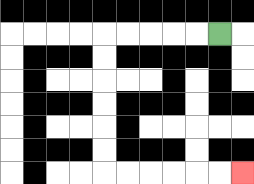{'start': '[9, 1]', 'end': '[10, 7]', 'path_directions': 'L,L,L,L,L,D,D,D,D,D,D,R,R,R,R,R,R', 'path_coordinates': '[[9, 1], [8, 1], [7, 1], [6, 1], [5, 1], [4, 1], [4, 2], [4, 3], [4, 4], [4, 5], [4, 6], [4, 7], [5, 7], [6, 7], [7, 7], [8, 7], [9, 7], [10, 7]]'}